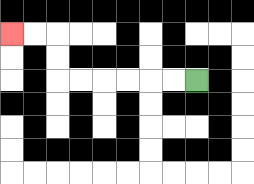{'start': '[8, 3]', 'end': '[0, 1]', 'path_directions': 'L,L,L,L,L,L,U,U,L,L', 'path_coordinates': '[[8, 3], [7, 3], [6, 3], [5, 3], [4, 3], [3, 3], [2, 3], [2, 2], [2, 1], [1, 1], [0, 1]]'}